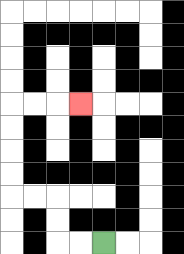{'start': '[4, 10]', 'end': '[3, 4]', 'path_directions': 'L,L,U,U,L,L,U,U,U,U,R,R,R', 'path_coordinates': '[[4, 10], [3, 10], [2, 10], [2, 9], [2, 8], [1, 8], [0, 8], [0, 7], [0, 6], [0, 5], [0, 4], [1, 4], [2, 4], [3, 4]]'}